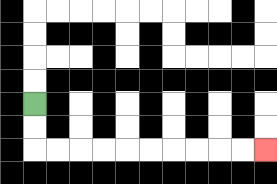{'start': '[1, 4]', 'end': '[11, 6]', 'path_directions': 'D,D,R,R,R,R,R,R,R,R,R,R', 'path_coordinates': '[[1, 4], [1, 5], [1, 6], [2, 6], [3, 6], [4, 6], [5, 6], [6, 6], [7, 6], [8, 6], [9, 6], [10, 6], [11, 6]]'}